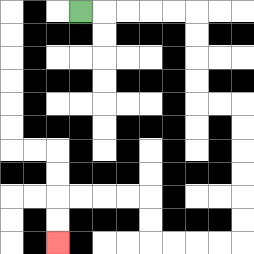{'start': '[3, 0]', 'end': '[2, 10]', 'path_directions': 'R,R,R,R,R,D,D,D,D,R,R,D,D,D,D,D,D,L,L,L,L,U,U,L,L,L,L,D,D', 'path_coordinates': '[[3, 0], [4, 0], [5, 0], [6, 0], [7, 0], [8, 0], [8, 1], [8, 2], [8, 3], [8, 4], [9, 4], [10, 4], [10, 5], [10, 6], [10, 7], [10, 8], [10, 9], [10, 10], [9, 10], [8, 10], [7, 10], [6, 10], [6, 9], [6, 8], [5, 8], [4, 8], [3, 8], [2, 8], [2, 9], [2, 10]]'}